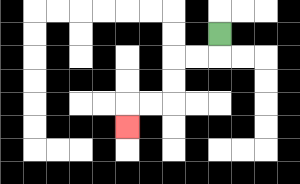{'start': '[9, 1]', 'end': '[5, 5]', 'path_directions': 'D,L,L,D,D,L,L,D', 'path_coordinates': '[[9, 1], [9, 2], [8, 2], [7, 2], [7, 3], [7, 4], [6, 4], [5, 4], [5, 5]]'}